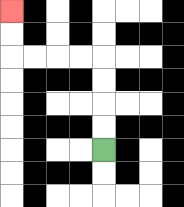{'start': '[4, 6]', 'end': '[0, 0]', 'path_directions': 'U,U,U,U,L,L,L,L,U,U', 'path_coordinates': '[[4, 6], [4, 5], [4, 4], [4, 3], [4, 2], [3, 2], [2, 2], [1, 2], [0, 2], [0, 1], [0, 0]]'}